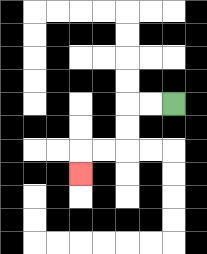{'start': '[7, 4]', 'end': '[3, 7]', 'path_directions': 'L,L,D,D,L,L,D', 'path_coordinates': '[[7, 4], [6, 4], [5, 4], [5, 5], [5, 6], [4, 6], [3, 6], [3, 7]]'}